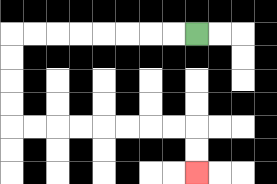{'start': '[8, 1]', 'end': '[8, 7]', 'path_directions': 'L,L,L,L,L,L,L,L,D,D,D,D,R,R,R,R,R,R,R,R,D,D', 'path_coordinates': '[[8, 1], [7, 1], [6, 1], [5, 1], [4, 1], [3, 1], [2, 1], [1, 1], [0, 1], [0, 2], [0, 3], [0, 4], [0, 5], [1, 5], [2, 5], [3, 5], [4, 5], [5, 5], [6, 5], [7, 5], [8, 5], [8, 6], [8, 7]]'}